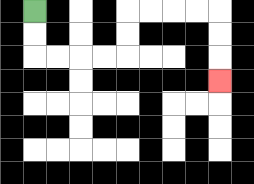{'start': '[1, 0]', 'end': '[9, 3]', 'path_directions': 'D,D,R,R,R,R,U,U,R,R,R,R,D,D,D', 'path_coordinates': '[[1, 0], [1, 1], [1, 2], [2, 2], [3, 2], [4, 2], [5, 2], [5, 1], [5, 0], [6, 0], [7, 0], [8, 0], [9, 0], [9, 1], [9, 2], [9, 3]]'}